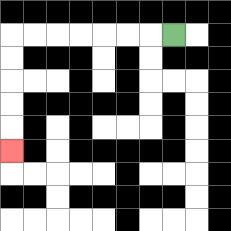{'start': '[7, 1]', 'end': '[0, 6]', 'path_directions': 'L,L,L,L,L,L,L,D,D,D,D,D', 'path_coordinates': '[[7, 1], [6, 1], [5, 1], [4, 1], [3, 1], [2, 1], [1, 1], [0, 1], [0, 2], [0, 3], [0, 4], [0, 5], [0, 6]]'}